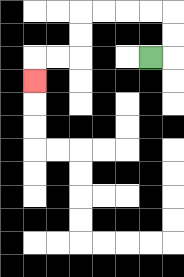{'start': '[6, 2]', 'end': '[1, 3]', 'path_directions': 'R,U,U,L,L,L,L,D,D,L,L,D', 'path_coordinates': '[[6, 2], [7, 2], [7, 1], [7, 0], [6, 0], [5, 0], [4, 0], [3, 0], [3, 1], [3, 2], [2, 2], [1, 2], [1, 3]]'}